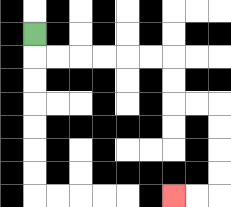{'start': '[1, 1]', 'end': '[7, 8]', 'path_directions': 'D,R,R,R,R,R,R,D,D,R,R,D,D,D,D,L,L', 'path_coordinates': '[[1, 1], [1, 2], [2, 2], [3, 2], [4, 2], [5, 2], [6, 2], [7, 2], [7, 3], [7, 4], [8, 4], [9, 4], [9, 5], [9, 6], [9, 7], [9, 8], [8, 8], [7, 8]]'}